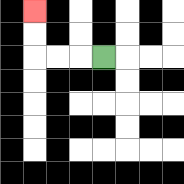{'start': '[4, 2]', 'end': '[1, 0]', 'path_directions': 'L,L,L,U,U', 'path_coordinates': '[[4, 2], [3, 2], [2, 2], [1, 2], [1, 1], [1, 0]]'}